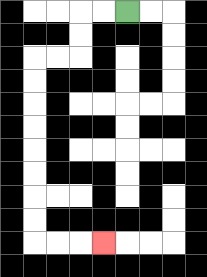{'start': '[5, 0]', 'end': '[4, 10]', 'path_directions': 'L,L,D,D,L,L,D,D,D,D,D,D,D,D,R,R,R', 'path_coordinates': '[[5, 0], [4, 0], [3, 0], [3, 1], [3, 2], [2, 2], [1, 2], [1, 3], [1, 4], [1, 5], [1, 6], [1, 7], [1, 8], [1, 9], [1, 10], [2, 10], [3, 10], [4, 10]]'}